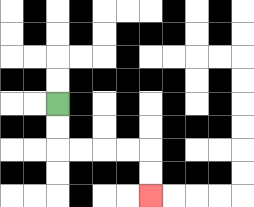{'start': '[2, 4]', 'end': '[6, 8]', 'path_directions': 'D,D,R,R,R,R,D,D', 'path_coordinates': '[[2, 4], [2, 5], [2, 6], [3, 6], [4, 6], [5, 6], [6, 6], [6, 7], [6, 8]]'}